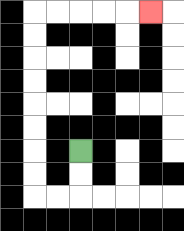{'start': '[3, 6]', 'end': '[6, 0]', 'path_directions': 'D,D,L,L,U,U,U,U,U,U,U,U,R,R,R,R,R', 'path_coordinates': '[[3, 6], [3, 7], [3, 8], [2, 8], [1, 8], [1, 7], [1, 6], [1, 5], [1, 4], [1, 3], [1, 2], [1, 1], [1, 0], [2, 0], [3, 0], [4, 0], [5, 0], [6, 0]]'}